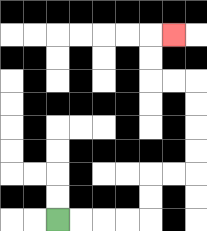{'start': '[2, 9]', 'end': '[7, 1]', 'path_directions': 'R,R,R,R,U,U,R,R,U,U,U,U,L,L,U,U,R', 'path_coordinates': '[[2, 9], [3, 9], [4, 9], [5, 9], [6, 9], [6, 8], [6, 7], [7, 7], [8, 7], [8, 6], [8, 5], [8, 4], [8, 3], [7, 3], [6, 3], [6, 2], [6, 1], [7, 1]]'}